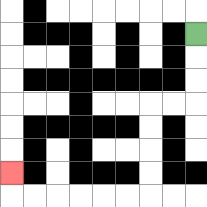{'start': '[8, 1]', 'end': '[0, 7]', 'path_directions': 'D,D,D,L,L,D,D,D,D,L,L,L,L,L,L,U', 'path_coordinates': '[[8, 1], [8, 2], [8, 3], [8, 4], [7, 4], [6, 4], [6, 5], [6, 6], [6, 7], [6, 8], [5, 8], [4, 8], [3, 8], [2, 8], [1, 8], [0, 8], [0, 7]]'}